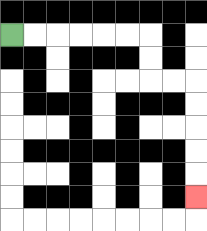{'start': '[0, 1]', 'end': '[8, 8]', 'path_directions': 'R,R,R,R,R,R,D,D,R,R,D,D,D,D,D', 'path_coordinates': '[[0, 1], [1, 1], [2, 1], [3, 1], [4, 1], [5, 1], [6, 1], [6, 2], [6, 3], [7, 3], [8, 3], [8, 4], [8, 5], [8, 6], [8, 7], [8, 8]]'}